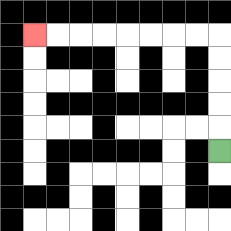{'start': '[9, 6]', 'end': '[1, 1]', 'path_directions': 'U,U,U,U,U,L,L,L,L,L,L,L,L', 'path_coordinates': '[[9, 6], [9, 5], [9, 4], [9, 3], [9, 2], [9, 1], [8, 1], [7, 1], [6, 1], [5, 1], [4, 1], [3, 1], [2, 1], [1, 1]]'}